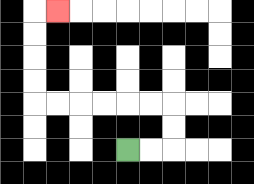{'start': '[5, 6]', 'end': '[2, 0]', 'path_directions': 'R,R,U,U,L,L,L,L,L,L,U,U,U,U,R', 'path_coordinates': '[[5, 6], [6, 6], [7, 6], [7, 5], [7, 4], [6, 4], [5, 4], [4, 4], [3, 4], [2, 4], [1, 4], [1, 3], [1, 2], [1, 1], [1, 0], [2, 0]]'}